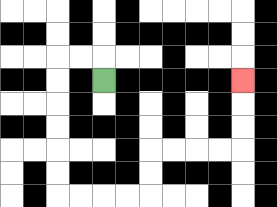{'start': '[4, 3]', 'end': '[10, 3]', 'path_directions': 'U,L,L,D,D,D,D,D,D,R,R,R,R,U,U,R,R,R,R,U,U,U', 'path_coordinates': '[[4, 3], [4, 2], [3, 2], [2, 2], [2, 3], [2, 4], [2, 5], [2, 6], [2, 7], [2, 8], [3, 8], [4, 8], [5, 8], [6, 8], [6, 7], [6, 6], [7, 6], [8, 6], [9, 6], [10, 6], [10, 5], [10, 4], [10, 3]]'}